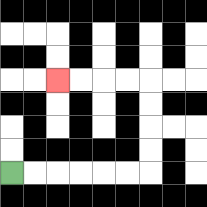{'start': '[0, 7]', 'end': '[2, 3]', 'path_directions': 'R,R,R,R,R,R,U,U,U,U,L,L,L,L', 'path_coordinates': '[[0, 7], [1, 7], [2, 7], [3, 7], [4, 7], [5, 7], [6, 7], [6, 6], [6, 5], [6, 4], [6, 3], [5, 3], [4, 3], [3, 3], [2, 3]]'}